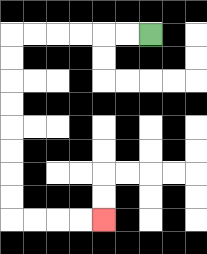{'start': '[6, 1]', 'end': '[4, 9]', 'path_directions': 'L,L,L,L,L,L,D,D,D,D,D,D,D,D,R,R,R,R', 'path_coordinates': '[[6, 1], [5, 1], [4, 1], [3, 1], [2, 1], [1, 1], [0, 1], [0, 2], [0, 3], [0, 4], [0, 5], [0, 6], [0, 7], [0, 8], [0, 9], [1, 9], [2, 9], [3, 9], [4, 9]]'}